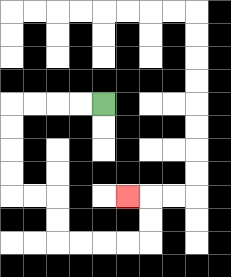{'start': '[4, 4]', 'end': '[5, 8]', 'path_directions': 'L,L,L,L,D,D,D,D,R,R,D,D,R,R,R,R,U,U,L', 'path_coordinates': '[[4, 4], [3, 4], [2, 4], [1, 4], [0, 4], [0, 5], [0, 6], [0, 7], [0, 8], [1, 8], [2, 8], [2, 9], [2, 10], [3, 10], [4, 10], [5, 10], [6, 10], [6, 9], [6, 8], [5, 8]]'}